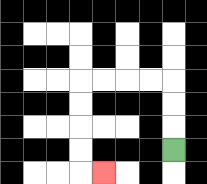{'start': '[7, 6]', 'end': '[4, 7]', 'path_directions': 'U,U,U,L,L,L,L,D,D,D,D,R', 'path_coordinates': '[[7, 6], [7, 5], [7, 4], [7, 3], [6, 3], [5, 3], [4, 3], [3, 3], [3, 4], [3, 5], [3, 6], [3, 7], [4, 7]]'}